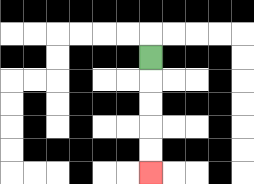{'start': '[6, 2]', 'end': '[6, 7]', 'path_directions': 'D,D,D,D,D', 'path_coordinates': '[[6, 2], [6, 3], [6, 4], [6, 5], [6, 6], [6, 7]]'}